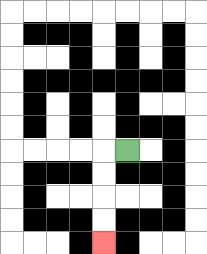{'start': '[5, 6]', 'end': '[4, 10]', 'path_directions': 'L,D,D,D,D', 'path_coordinates': '[[5, 6], [4, 6], [4, 7], [4, 8], [4, 9], [4, 10]]'}